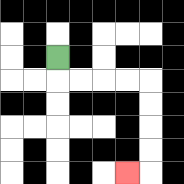{'start': '[2, 2]', 'end': '[5, 7]', 'path_directions': 'D,R,R,R,R,D,D,D,D,L', 'path_coordinates': '[[2, 2], [2, 3], [3, 3], [4, 3], [5, 3], [6, 3], [6, 4], [6, 5], [6, 6], [6, 7], [5, 7]]'}